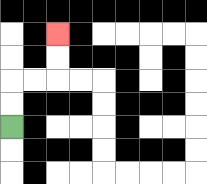{'start': '[0, 5]', 'end': '[2, 1]', 'path_directions': 'U,U,R,R,U,U', 'path_coordinates': '[[0, 5], [0, 4], [0, 3], [1, 3], [2, 3], [2, 2], [2, 1]]'}